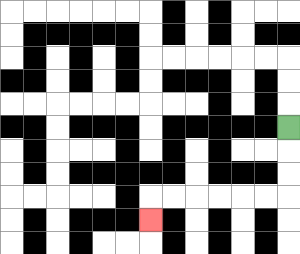{'start': '[12, 5]', 'end': '[6, 9]', 'path_directions': 'D,D,D,L,L,L,L,L,L,D', 'path_coordinates': '[[12, 5], [12, 6], [12, 7], [12, 8], [11, 8], [10, 8], [9, 8], [8, 8], [7, 8], [6, 8], [6, 9]]'}